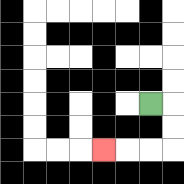{'start': '[6, 4]', 'end': '[4, 6]', 'path_directions': 'R,D,D,L,L,L', 'path_coordinates': '[[6, 4], [7, 4], [7, 5], [7, 6], [6, 6], [5, 6], [4, 6]]'}